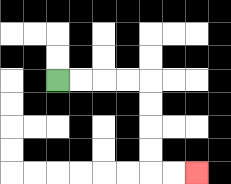{'start': '[2, 3]', 'end': '[8, 7]', 'path_directions': 'R,R,R,R,D,D,D,D,R,R', 'path_coordinates': '[[2, 3], [3, 3], [4, 3], [5, 3], [6, 3], [6, 4], [6, 5], [6, 6], [6, 7], [7, 7], [8, 7]]'}